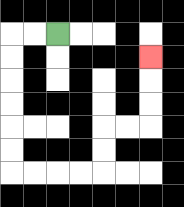{'start': '[2, 1]', 'end': '[6, 2]', 'path_directions': 'L,L,D,D,D,D,D,D,R,R,R,R,U,U,R,R,U,U,U', 'path_coordinates': '[[2, 1], [1, 1], [0, 1], [0, 2], [0, 3], [0, 4], [0, 5], [0, 6], [0, 7], [1, 7], [2, 7], [3, 7], [4, 7], [4, 6], [4, 5], [5, 5], [6, 5], [6, 4], [6, 3], [6, 2]]'}